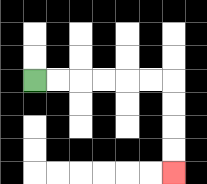{'start': '[1, 3]', 'end': '[7, 7]', 'path_directions': 'R,R,R,R,R,R,D,D,D,D', 'path_coordinates': '[[1, 3], [2, 3], [3, 3], [4, 3], [5, 3], [6, 3], [7, 3], [7, 4], [7, 5], [7, 6], [7, 7]]'}